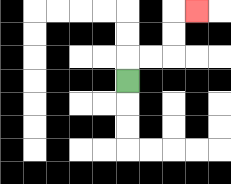{'start': '[5, 3]', 'end': '[8, 0]', 'path_directions': 'U,R,R,U,U,R', 'path_coordinates': '[[5, 3], [5, 2], [6, 2], [7, 2], [7, 1], [7, 0], [8, 0]]'}